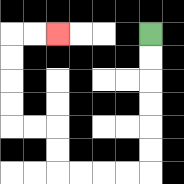{'start': '[6, 1]', 'end': '[2, 1]', 'path_directions': 'D,D,D,D,D,D,L,L,L,L,U,U,L,L,U,U,U,U,R,R', 'path_coordinates': '[[6, 1], [6, 2], [6, 3], [6, 4], [6, 5], [6, 6], [6, 7], [5, 7], [4, 7], [3, 7], [2, 7], [2, 6], [2, 5], [1, 5], [0, 5], [0, 4], [0, 3], [0, 2], [0, 1], [1, 1], [2, 1]]'}